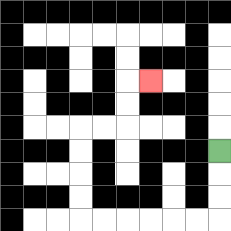{'start': '[9, 6]', 'end': '[6, 3]', 'path_directions': 'D,D,D,L,L,L,L,L,L,U,U,U,U,R,R,U,U,R', 'path_coordinates': '[[9, 6], [9, 7], [9, 8], [9, 9], [8, 9], [7, 9], [6, 9], [5, 9], [4, 9], [3, 9], [3, 8], [3, 7], [3, 6], [3, 5], [4, 5], [5, 5], [5, 4], [5, 3], [6, 3]]'}